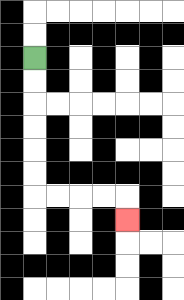{'start': '[1, 2]', 'end': '[5, 9]', 'path_directions': 'D,D,D,D,D,D,R,R,R,R,D', 'path_coordinates': '[[1, 2], [1, 3], [1, 4], [1, 5], [1, 6], [1, 7], [1, 8], [2, 8], [3, 8], [4, 8], [5, 8], [5, 9]]'}